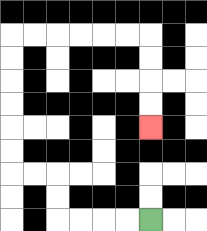{'start': '[6, 9]', 'end': '[6, 5]', 'path_directions': 'L,L,L,L,U,U,L,L,U,U,U,U,U,U,R,R,R,R,R,R,D,D,D,D', 'path_coordinates': '[[6, 9], [5, 9], [4, 9], [3, 9], [2, 9], [2, 8], [2, 7], [1, 7], [0, 7], [0, 6], [0, 5], [0, 4], [0, 3], [0, 2], [0, 1], [1, 1], [2, 1], [3, 1], [4, 1], [5, 1], [6, 1], [6, 2], [6, 3], [6, 4], [6, 5]]'}